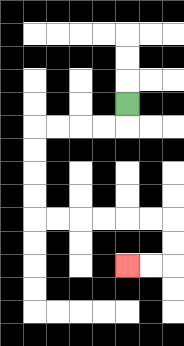{'start': '[5, 4]', 'end': '[5, 11]', 'path_directions': 'D,L,L,L,L,D,D,D,D,R,R,R,R,R,R,D,D,L,L', 'path_coordinates': '[[5, 4], [5, 5], [4, 5], [3, 5], [2, 5], [1, 5], [1, 6], [1, 7], [1, 8], [1, 9], [2, 9], [3, 9], [4, 9], [5, 9], [6, 9], [7, 9], [7, 10], [7, 11], [6, 11], [5, 11]]'}